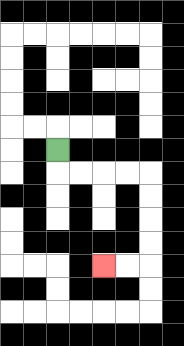{'start': '[2, 6]', 'end': '[4, 11]', 'path_directions': 'D,R,R,R,R,D,D,D,D,L,L', 'path_coordinates': '[[2, 6], [2, 7], [3, 7], [4, 7], [5, 7], [6, 7], [6, 8], [6, 9], [6, 10], [6, 11], [5, 11], [4, 11]]'}